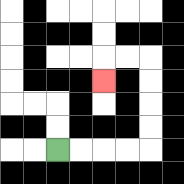{'start': '[2, 6]', 'end': '[4, 3]', 'path_directions': 'R,R,R,R,U,U,U,U,L,L,D', 'path_coordinates': '[[2, 6], [3, 6], [4, 6], [5, 6], [6, 6], [6, 5], [6, 4], [6, 3], [6, 2], [5, 2], [4, 2], [4, 3]]'}